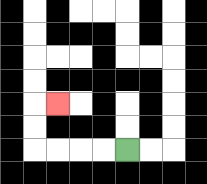{'start': '[5, 6]', 'end': '[2, 4]', 'path_directions': 'L,L,L,L,U,U,R', 'path_coordinates': '[[5, 6], [4, 6], [3, 6], [2, 6], [1, 6], [1, 5], [1, 4], [2, 4]]'}